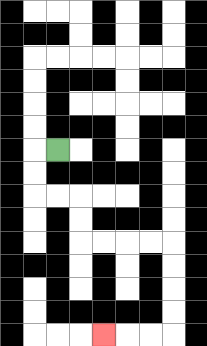{'start': '[2, 6]', 'end': '[4, 14]', 'path_directions': 'L,D,D,R,R,D,D,R,R,R,R,D,D,D,D,L,L,L', 'path_coordinates': '[[2, 6], [1, 6], [1, 7], [1, 8], [2, 8], [3, 8], [3, 9], [3, 10], [4, 10], [5, 10], [6, 10], [7, 10], [7, 11], [7, 12], [7, 13], [7, 14], [6, 14], [5, 14], [4, 14]]'}